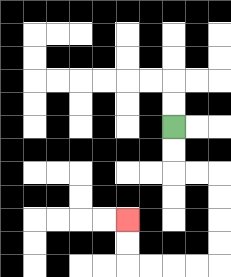{'start': '[7, 5]', 'end': '[5, 9]', 'path_directions': 'D,D,R,R,D,D,D,D,L,L,L,L,U,U', 'path_coordinates': '[[7, 5], [7, 6], [7, 7], [8, 7], [9, 7], [9, 8], [9, 9], [9, 10], [9, 11], [8, 11], [7, 11], [6, 11], [5, 11], [5, 10], [5, 9]]'}